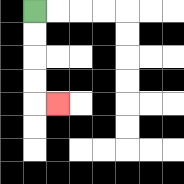{'start': '[1, 0]', 'end': '[2, 4]', 'path_directions': 'D,D,D,D,R', 'path_coordinates': '[[1, 0], [1, 1], [1, 2], [1, 3], [1, 4], [2, 4]]'}